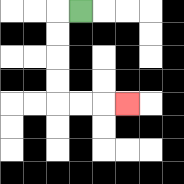{'start': '[3, 0]', 'end': '[5, 4]', 'path_directions': 'L,D,D,D,D,R,R,R', 'path_coordinates': '[[3, 0], [2, 0], [2, 1], [2, 2], [2, 3], [2, 4], [3, 4], [4, 4], [5, 4]]'}